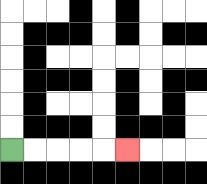{'start': '[0, 6]', 'end': '[5, 6]', 'path_directions': 'R,R,R,R,R', 'path_coordinates': '[[0, 6], [1, 6], [2, 6], [3, 6], [4, 6], [5, 6]]'}